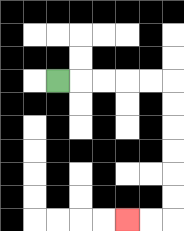{'start': '[2, 3]', 'end': '[5, 9]', 'path_directions': 'R,R,R,R,R,D,D,D,D,D,D,L,L', 'path_coordinates': '[[2, 3], [3, 3], [4, 3], [5, 3], [6, 3], [7, 3], [7, 4], [7, 5], [7, 6], [7, 7], [7, 8], [7, 9], [6, 9], [5, 9]]'}